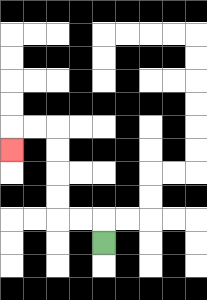{'start': '[4, 10]', 'end': '[0, 6]', 'path_directions': 'U,L,L,U,U,U,U,L,L,D', 'path_coordinates': '[[4, 10], [4, 9], [3, 9], [2, 9], [2, 8], [2, 7], [2, 6], [2, 5], [1, 5], [0, 5], [0, 6]]'}